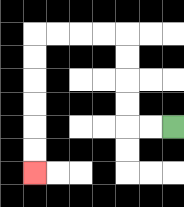{'start': '[7, 5]', 'end': '[1, 7]', 'path_directions': 'L,L,U,U,U,U,L,L,L,L,D,D,D,D,D,D', 'path_coordinates': '[[7, 5], [6, 5], [5, 5], [5, 4], [5, 3], [5, 2], [5, 1], [4, 1], [3, 1], [2, 1], [1, 1], [1, 2], [1, 3], [1, 4], [1, 5], [1, 6], [1, 7]]'}